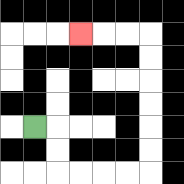{'start': '[1, 5]', 'end': '[3, 1]', 'path_directions': 'R,D,D,R,R,R,R,U,U,U,U,U,U,L,L,L', 'path_coordinates': '[[1, 5], [2, 5], [2, 6], [2, 7], [3, 7], [4, 7], [5, 7], [6, 7], [6, 6], [6, 5], [6, 4], [6, 3], [6, 2], [6, 1], [5, 1], [4, 1], [3, 1]]'}